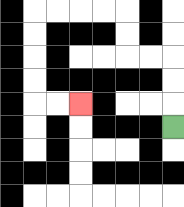{'start': '[7, 5]', 'end': '[3, 4]', 'path_directions': 'U,U,U,L,L,U,U,L,L,L,L,D,D,D,D,R,R', 'path_coordinates': '[[7, 5], [7, 4], [7, 3], [7, 2], [6, 2], [5, 2], [5, 1], [5, 0], [4, 0], [3, 0], [2, 0], [1, 0], [1, 1], [1, 2], [1, 3], [1, 4], [2, 4], [3, 4]]'}